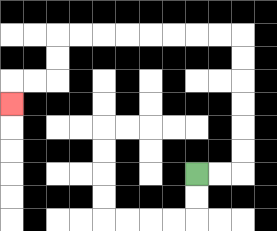{'start': '[8, 7]', 'end': '[0, 4]', 'path_directions': 'R,R,U,U,U,U,U,U,L,L,L,L,L,L,L,L,D,D,L,L,D', 'path_coordinates': '[[8, 7], [9, 7], [10, 7], [10, 6], [10, 5], [10, 4], [10, 3], [10, 2], [10, 1], [9, 1], [8, 1], [7, 1], [6, 1], [5, 1], [4, 1], [3, 1], [2, 1], [2, 2], [2, 3], [1, 3], [0, 3], [0, 4]]'}